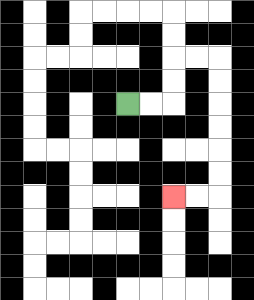{'start': '[5, 4]', 'end': '[7, 8]', 'path_directions': 'R,R,U,U,R,R,D,D,D,D,D,D,L,L', 'path_coordinates': '[[5, 4], [6, 4], [7, 4], [7, 3], [7, 2], [8, 2], [9, 2], [9, 3], [9, 4], [9, 5], [9, 6], [9, 7], [9, 8], [8, 8], [7, 8]]'}